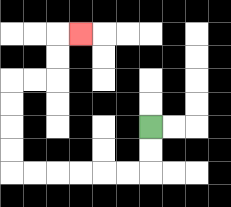{'start': '[6, 5]', 'end': '[3, 1]', 'path_directions': 'D,D,L,L,L,L,L,L,U,U,U,U,R,R,U,U,R', 'path_coordinates': '[[6, 5], [6, 6], [6, 7], [5, 7], [4, 7], [3, 7], [2, 7], [1, 7], [0, 7], [0, 6], [0, 5], [0, 4], [0, 3], [1, 3], [2, 3], [2, 2], [2, 1], [3, 1]]'}